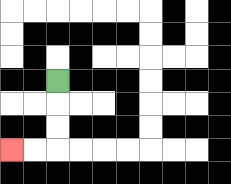{'start': '[2, 3]', 'end': '[0, 6]', 'path_directions': 'D,D,D,L,L', 'path_coordinates': '[[2, 3], [2, 4], [2, 5], [2, 6], [1, 6], [0, 6]]'}